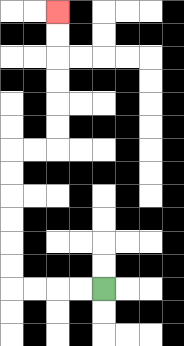{'start': '[4, 12]', 'end': '[2, 0]', 'path_directions': 'L,L,L,L,U,U,U,U,U,U,R,R,U,U,U,U,U,U', 'path_coordinates': '[[4, 12], [3, 12], [2, 12], [1, 12], [0, 12], [0, 11], [0, 10], [0, 9], [0, 8], [0, 7], [0, 6], [1, 6], [2, 6], [2, 5], [2, 4], [2, 3], [2, 2], [2, 1], [2, 0]]'}